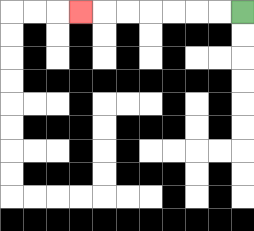{'start': '[10, 0]', 'end': '[3, 0]', 'path_directions': 'L,L,L,L,L,L,L', 'path_coordinates': '[[10, 0], [9, 0], [8, 0], [7, 0], [6, 0], [5, 0], [4, 0], [3, 0]]'}